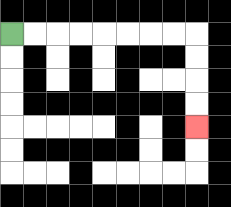{'start': '[0, 1]', 'end': '[8, 5]', 'path_directions': 'R,R,R,R,R,R,R,R,D,D,D,D', 'path_coordinates': '[[0, 1], [1, 1], [2, 1], [3, 1], [4, 1], [5, 1], [6, 1], [7, 1], [8, 1], [8, 2], [8, 3], [8, 4], [8, 5]]'}